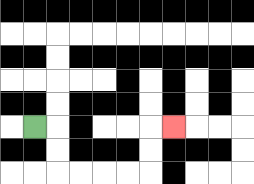{'start': '[1, 5]', 'end': '[7, 5]', 'path_directions': 'R,D,D,R,R,R,R,U,U,R', 'path_coordinates': '[[1, 5], [2, 5], [2, 6], [2, 7], [3, 7], [4, 7], [5, 7], [6, 7], [6, 6], [6, 5], [7, 5]]'}